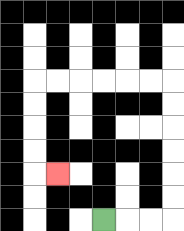{'start': '[4, 9]', 'end': '[2, 7]', 'path_directions': 'R,R,R,U,U,U,U,U,U,L,L,L,L,L,L,D,D,D,D,R', 'path_coordinates': '[[4, 9], [5, 9], [6, 9], [7, 9], [7, 8], [7, 7], [7, 6], [7, 5], [7, 4], [7, 3], [6, 3], [5, 3], [4, 3], [3, 3], [2, 3], [1, 3], [1, 4], [1, 5], [1, 6], [1, 7], [2, 7]]'}